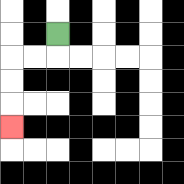{'start': '[2, 1]', 'end': '[0, 5]', 'path_directions': 'D,L,L,D,D,D', 'path_coordinates': '[[2, 1], [2, 2], [1, 2], [0, 2], [0, 3], [0, 4], [0, 5]]'}